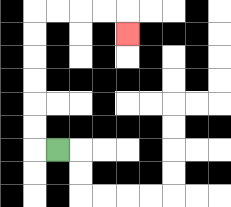{'start': '[2, 6]', 'end': '[5, 1]', 'path_directions': 'L,U,U,U,U,U,U,R,R,R,R,D', 'path_coordinates': '[[2, 6], [1, 6], [1, 5], [1, 4], [1, 3], [1, 2], [1, 1], [1, 0], [2, 0], [3, 0], [4, 0], [5, 0], [5, 1]]'}